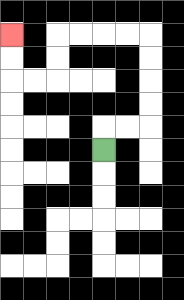{'start': '[4, 6]', 'end': '[0, 1]', 'path_directions': 'U,R,R,U,U,U,U,L,L,L,L,D,D,L,L,U,U', 'path_coordinates': '[[4, 6], [4, 5], [5, 5], [6, 5], [6, 4], [6, 3], [6, 2], [6, 1], [5, 1], [4, 1], [3, 1], [2, 1], [2, 2], [2, 3], [1, 3], [0, 3], [0, 2], [0, 1]]'}